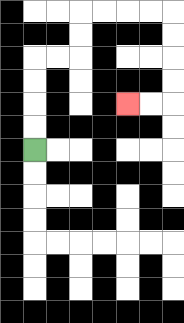{'start': '[1, 6]', 'end': '[5, 4]', 'path_directions': 'U,U,U,U,R,R,U,U,R,R,R,R,D,D,D,D,L,L', 'path_coordinates': '[[1, 6], [1, 5], [1, 4], [1, 3], [1, 2], [2, 2], [3, 2], [3, 1], [3, 0], [4, 0], [5, 0], [6, 0], [7, 0], [7, 1], [7, 2], [7, 3], [7, 4], [6, 4], [5, 4]]'}